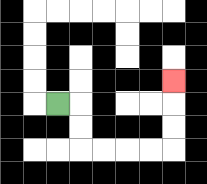{'start': '[2, 4]', 'end': '[7, 3]', 'path_directions': 'R,D,D,R,R,R,R,U,U,U', 'path_coordinates': '[[2, 4], [3, 4], [3, 5], [3, 6], [4, 6], [5, 6], [6, 6], [7, 6], [7, 5], [7, 4], [7, 3]]'}